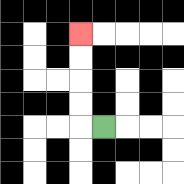{'start': '[4, 5]', 'end': '[3, 1]', 'path_directions': 'L,U,U,U,U', 'path_coordinates': '[[4, 5], [3, 5], [3, 4], [3, 3], [3, 2], [3, 1]]'}